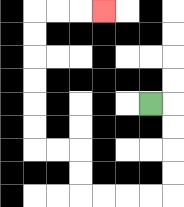{'start': '[6, 4]', 'end': '[4, 0]', 'path_directions': 'R,D,D,D,D,L,L,L,L,U,U,L,L,U,U,U,U,U,U,R,R,R', 'path_coordinates': '[[6, 4], [7, 4], [7, 5], [7, 6], [7, 7], [7, 8], [6, 8], [5, 8], [4, 8], [3, 8], [3, 7], [3, 6], [2, 6], [1, 6], [1, 5], [1, 4], [1, 3], [1, 2], [1, 1], [1, 0], [2, 0], [3, 0], [4, 0]]'}